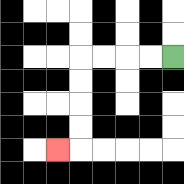{'start': '[7, 2]', 'end': '[2, 6]', 'path_directions': 'L,L,L,L,D,D,D,D,L', 'path_coordinates': '[[7, 2], [6, 2], [5, 2], [4, 2], [3, 2], [3, 3], [3, 4], [3, 5], [3, 6], [2, 6]]'}